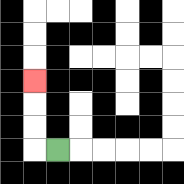{'start': '[2, 6]', 'end': '[1, 3]', 'path_directions': 'L,U,U,U', 'path_coordinates': '[[2, 6], [1, 6], [1, 5], [1, 4], [1, 3]]'}